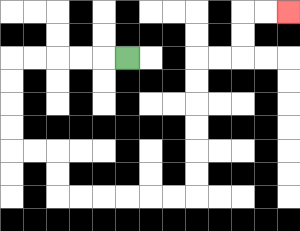{'start': '[5, 2]', 'end': '[12, 0]', 'path_directions': 'L,L,L,L,L,D,D,D,D,R,R,D,D,R,R,R,R,R,R,U,U,U,U,U,U,R,R,U,U,R,R', 'path_coordinates': '[[5, 2], [4, 2], [3, 2], [2, 2], [1, 2], [0, 2], [0, 3], [0, 4], [0, 5], [0, 6], [1, 6], [2, 6], [2, 7], [2, 8], [3, 8], [4, 8], [5, 8], [6, 8], [7, 8], [8, 8], [8, 7], [8, 6], [8, 5], [8, 4], [8, 3], [8, 2], [9, 2], [10, 2], [10, 1], [10, 0], [11, 0], [12, 0]]'}